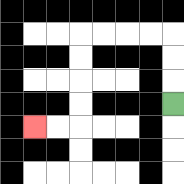{'start': '[7, 4]', 'end': '[1, 5]', 'path_directions': 'U,U,U,L,L,L,L,D,D,D,D,L,L', 'path_coordinates': '[[7, 4], [7, 3], [7, 2], [7, 1], [6, 1], [5, 1], [4, 1], [3, 1], [3, 2], [3, 3], [3, 4], [3, 5], [2, 5], [1, 5]]'}